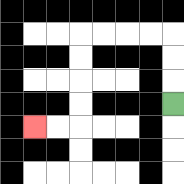{'start': '[7, 4]', 'end': '[1, 5]', 'path_directions': 'U,U,U,L,L,L,L,D,D,D,D,L,L', 'path_coordinates': '[[7, 4], [7, 3], [7, 2], [7, 1], [6, 1], [5, 1], [4, 1], [3, 1], [3, 2], [3, 3], [3, 4], [3, 5], [2, 5], [1, 5]]'}